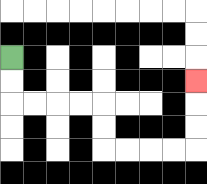{'start': '[0, 2]', 'end': '[8, 3]', 'path_directions': 'D,D,R,R,R,R,D,D,R,R,R,R,U,U,U', 'path_coordinates': '[[0, 2], [0, 3], [0, 4], [1, 4], [2, 4], [3, 4], [4, 4], [4, 5], [4, 6], [5, 6], [6, 6], [7, 6], [8, 6], [8, 5], [8, 4], [8, 3]]'}